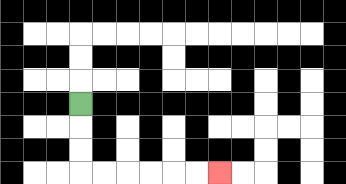{'start': '[3, 4]', 'end': '[9, 7]', 'path_directions': 'D,D,D,R,R,R,R,R,R', 'path_coordinates': '[[3, 4], [3, 5], [3, 6], [3, 7], [4, 7], [5, 7], [6, 7], [7, 7], [8, 7], [9, 7]]'}